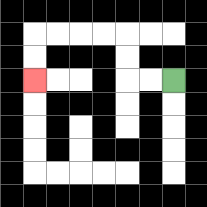{'start': '[7, 3]', 'end': '[1, 3]', 'path_directions': 'L,L,U,U,L,L,L,L,D,D', 'path_coordinates': '[[7, 3], [6, 3], [5, 3], [5, 2], [5, 1], [4, 1], [3, 1], [2, 1], [1, 1], [1, 2], [1, 3]]'}